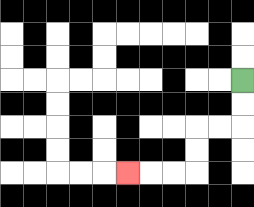{'start': '[10, 3]', 'end': '[5, 7]', 'path_directions': 'D,D,L,L,D,D,L,L,L', 'path_coordinates': '[[10, 3], [10, 4], [10, 5], [9, 5], [8, 5], [8, 6], [8, 7], [7, 7], [6, 7], [5, 7]]'}